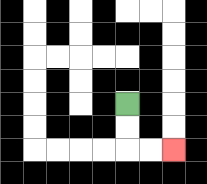{'start': '[5, 4]', 'end': '[7, 6]', 'path_directions': 'D,D,R,R', 'path_coordinates': '[[5, 4], [5, 5], [5, 6], [6, 6], [7, 6]]'}